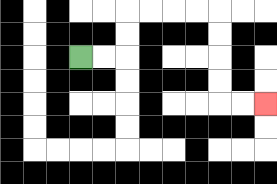{'start': '[3, 2]', 'end': '[11, 4]', 'path_directions': 'R,R,U,U,R,R,R,R,D,D,D,D,R,R', 'path_coordinates': '[[3, 2], [4, 2], [5, 2], [5, 1], [5, 0], [6, 0], [7, 0], [8, 0], [9, 0], [9, 1], [9, 2], [9, 3], [9, 4], [10, 4], [11, 4]]'}